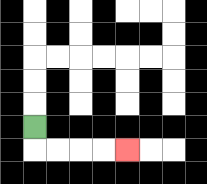{'start': '[1, 5]', 'end': '[5, 6]', 'path_directions': 'D,R,R,R,R', 'path_coordinates': '[[1, 5], [1, 6], [2, 6], [3, 6], [4, 6], [5, 6]]'}